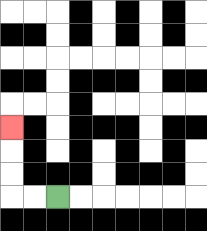{'start': '[2, 8]', 'end': '[0, 5]', 'path_directions': 'L,L,U,U,U', 'path_coordinates': '[[2, 8], [1, 8], [0, 8], [0, 7], [0, 6], [0, 5]]'}